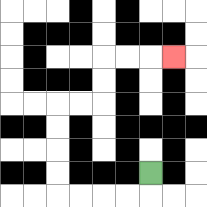{'start': '[6, 7]', 'end': '[7, 2]', 'path_directions': 'D,L,L,L,L,U,U,U,U,R,R,U,U,R,R,R', 'path_coordinates': '[[6, 7], [6, 8], [5, 8], [4, 8], [3, 8], [2, 8], [2, 7], [2, 6], [2, 5], [2, 4], [3, 4], [4, 4], [4, 3], [4, 2], [5, 2], [6, 2], [7, 2]]'}